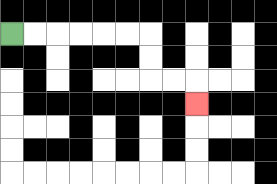{'start': '[0, 1]', 'end': '[8, 4]', 'path_directions': 'R,R,R,R,R,R,D,D,R,R,D', 'path_coordinates': '[[0, 1], [1, 1], [2, 1], [3, 1], [4, 1], [5, 1], [6, 1], [6, 2], [6, 3], [7, 3], [8, 3], [8, 4]]'}